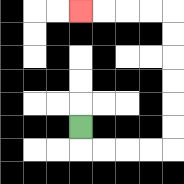{'start': '[3, 5]', 'end': '[3, 0]', 'path_directions': 'D,R,R,R,R,U,U,U,U,U,U,L,L,L,L', 'path_coordinates': '[[3, 5], [3, 6], [4, 6], [5, 6], [6, 6], [7, 6], [7, 5], [7, 4], [7, 3], [7, 2], [7, 1], [7, 0], [6, 0], [5, 0], [4, 0], [3, 0]]'}